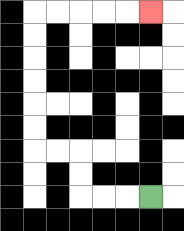{'start': '[6, 8]', 'end': '[6, 0]', 'path_directions': 'L,L,L,U,U,L,L,U,U,U,U,U,U,R,R,R,R,R', 'path_coordinates': '[[6, 8], [5, 8], [4, 8], [3, 8], [3, 7], [3, 6], [2, 6], [1, 6], [1, 5], [1, 4], [1, 3], [1, 2], [1, 1], [1, 0], [2, 0], [3, 0], [4, 0], [5, 0], [6, 0]]'}